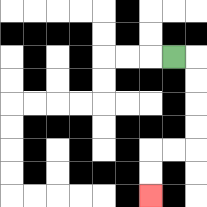{'start': '[7, 2]', 'end': '[6, 8]', 'path_directions': 'R,D,D,D,D,L,L,D,D', 'path_coordinates': '[[7, 2], [8, 2], [8, 3], [8, 4], [8, 5], [8, 6], [7, 6], [6, 6], [6, 7], [6, 8]]'}